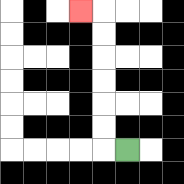{'start': '[5, 6]', 'end': '[3, 0]', 'path_directions': 'L,U,U,U,U,U,U,L', 'path_coordinates': '[[5, 6], [4, 6], [4, 5], [4, 4], [4, 3], [4, 2], [4, 1], [4, 0], [3, 0]]'}